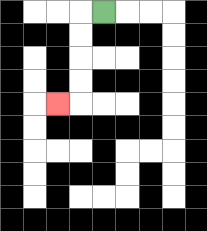{'start': '[4, 0]', 'end': '[2, 4]', 'path_directions': 'L,D,D,D,D,L', 'path_coordinates': '[[4, 0], [3, 0], [3, 1], [3, 2], [3, 3], [3, 4], [2, 4]]'}